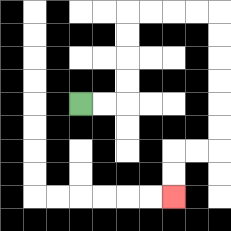{'start': '[3, 4]', 'end': '[7, 8]', 'path_directions': 'R,R,U,U,U,U,R,R,R,R,D,D,D,D,D,D,L,L,D,D', 'path_coordinates': '[[3, 4], [4, 4], [5, 4], [5, 3], [5, 2], [5, 1], [5, 0], [6, 0], [7, 0], [8, 0], [9, 0], [9, 1], [9, 2], [9, 3], [9, 4], [9, 5], [9, 6], [8, 6], [7, 6], [7, 7], [7, 8]]'}